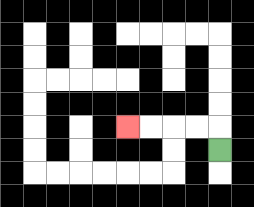{'start': '[9, 6]', 'end': '[5, 5]', 'path_directions': 'U,L,L,L,L', 'path_coordinates': '[[9, 6], [9, 5], [8, 5], [7, 5], [6, 5], [5, 5]]'}